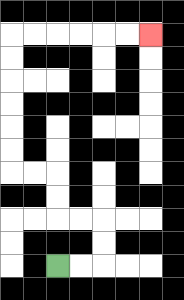{'start': '[2, 11]', 'end': '[6, 1]', 'path_directions': 'R,R,U,U,L,L,U,U,L,L,U,U,U,U,U,U,R,R,R,R,R,R', 'path_coordinates': '[[2, 11], [3, 11], [4, 11], [4, 10], [4, 9], [3, 9], [2, 9], [2, 8], [2, 7], [1, 7], [0, 7], [0, 6], [0, 5], [0, 4], [0, 3], [0, 2], [0, 1], [1, 1], [2, 1], [3, 1], [4, 1], [5, 1], [6, 1]]'}